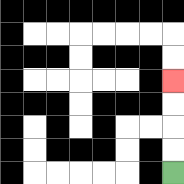{'start': '[7, 7]', 'end': '[7, 3]', 'path_directions': 'U,U,U,U', 'path_coordinates': '[[7, 7], [7, 6], [7, 5], [7, 4], [7, 3]]'}